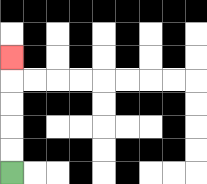{'start': '[0, 7]', 'end': '[0, 2]', 'path_directions': 'U,U,U,U,U', 'path_coordinates': '[[0, 7], [0, 6], [0, 5], [0, 4], [0, 3], [0, 2]]'}